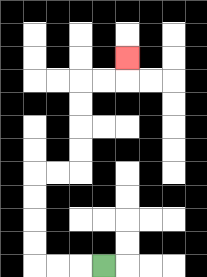{'start': '[4, 11]', 'end': '[5, 2]', 'path_directions': 'L,L,L,U,U,U,U,R,R,U,U,U,U,R,R,U', 'path_coordinates': '[[4, 11], [3, 11], [2, 11], [1, 11], [1, 10], [1, 9], [1, 8], [1, 7], [2, 7], [3, 7], [3, 6], [3, 5], [3, 4], [3, 3], [4, 3], [5, 3], [5, 2]]'}